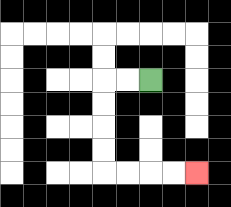{'start': '[6, 3]', 'end': '[8, 7]', 'path_directions': 'L,L,D,D,D,D,R,R,R,R', 'path_coordinates': '[[6, 3], [5, 3], [4, 3], [4, 4], [4, 5], [4, 6], [4, 7], [5, 7], [6, 7], [7, 7], [8, 7]]'}